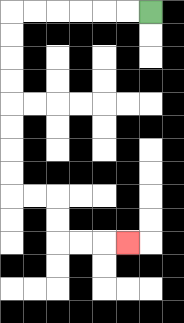{'start': '[6, 0]', 'end': '[5, 10]', 'path_directions': 'L,L,L,L,L,L,D,D,D,D,D,D,D,D,R,R,D,D,R,R,R', 'path_coordinates': '[[6, 0], [5, 0], [4, 0], [3, 0], [2, 0], [1, 0], [0, 0], [0, 1], [0, 2], [0, 3], [0, 4], [0, 5], [0, 6], [0, 7], [0, 8], [1, 8], [2, 8], [2, 9], [2, 10], [3, 10], [4, 10], [5, 10]]'}